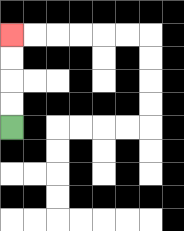{'start': '[0, 5]', 'end': '[0, 1]', 'path_directions': 'U,U,U,U', 'path_coordinates': '[[0, 5], [0, 4], [0, 3], [0, 2], [0, 1]]'}